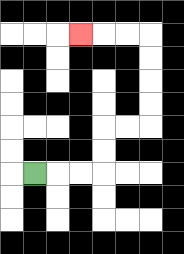{'start': '[1, 7]', 'end': '[3, 1]', 'path_directions': 'R,R,R,U,U,R,R,U,U,U,U,L,L,L', 'path_coordinates': '[[1, 7], [2, 7], [3, 7], [4, 7], [4, 6], [4, 5], [5, 5], [6, 5], [6, 4], [6, 3], [6, 2], [6, 1], [5, 1], [4, 1], [3, 1]]'}